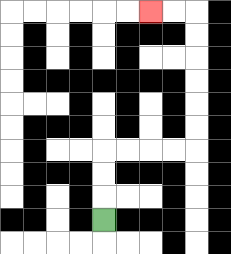{'start': '[4, 9]', 'end': '[6, 0]', 'path_directions': 'U,U,U,R,R,R,R,U,U,U,U,U,U,L,L', 'path_coordinates': '[[4, 9], [4, 8], [4, 7], [4, 6], [5, 6], [6, 6], [7, 6], [8, 6], [8, 5], [8, 4], [8, 3], [8, 2], [8, 1], [8, 0], [7, 0], [6, 0]]'}